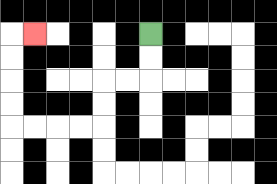{'start': '[6, 1]', 'end': '[1, 1]', 'path_directions': 'D,D,L,L,D,D,L,L,L,L,U,U,U,U,R', 'path_coordinates': '[[6, 1], [6, 2], [6, 3], [5, 3], [4, 3], [4, 4], [4, 5], [3, 5], [2, 5], [1, 5], [0, 5], [0, 4], [0, 3], [0, 2], [0, 1], [1, 1]]'}